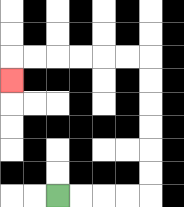{'start': '[2, 8]', 'end': '[0, 3]', 'path_directions': 'R,R,R,R,U,U,U,U,U,U,L,L,L,L,L,L,D', 'path_coordinates': '[[2, 8], [3, 8], [4, 8], [5, 8], [6, 8], [6, 7], [6, 6], [6, 5], [6, 4], [6, 3], [6, 2], [5, 2], [4, 2], [3, 2], [2, 2], [1, 2], [0, 2], [0, 3]]'}